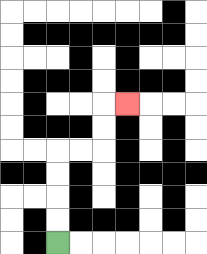{'start': '[2, 10]', 'end': '[5, 4]', 'path_directions': 'U,U,U,U,R,R,U,U,R', 'path_coordinates': '[[2, 10], [2, 9], [2, 8], [2, 7], [2, 6], [3, 6], [4, 6], [4, 5], [4, 4], [5, 4]]'}